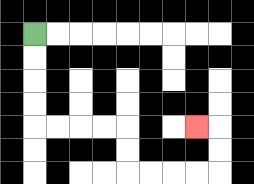{'start': '[1, 1]', 'end': '[8, 5]', 'path_directions': 'D,D,D,D,R,R,R,R,D,D,R,R,R,R,U,U,L', 'path_coordinates': '[[1, 1], [1, 2], [1, 3], [1, 4], [1, 5], [2, 5], [3, 5], [4, 5], [5, 5], [5, 6], [5, 7], [6, 7], [7, 7], [8, 7], [9, 7], [9, 6], [9, 5], [8, 5]]'}